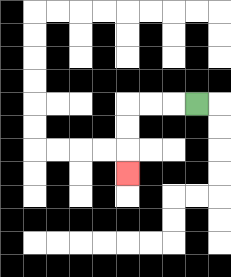{'start': '[8, 4]', 'end': '[5, 7]', 'path_directions': 'L,L,L,D,D,D', 'path_coordinates': '[[8, 4], [7, 4], [6, 4], [5, 4], [5, 5], [5, 6], [5, 7]]'}